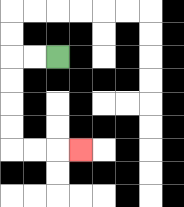{'start': '[2, 2]', 'end': '[3, 6]', 'path_directions': 'L,L,D,D,D,D,R,R,R', 'path_coordinates': '[[2, 2], [1, 2], [0, 2], [0, 3], [0, 4], [0, 5], [0, 6], [1, 6], [2, 6], [3, 6]]'}